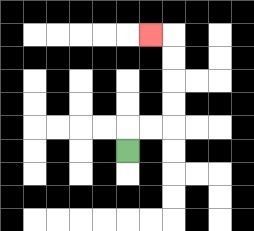{'start': '[5, 6]', 'end': '[6, 1]', 'path_directions': 'U,R,R,U,U,U,U,L', 'path_coordinates': '[[5, 6], [5, 5], [6, 5], [7, 5], [7, 4], [7, 3], [7, 2], [7, 1], [6, 1]]'}